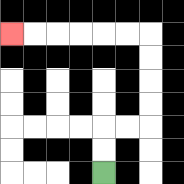{'start': '[4, 7]', 'end': '[0, 1]', 'path_directions': 'U,U,R,R,U,U,U,U,L,L,L,L,L,L', 'path_coordinates': '[[4, 7], [4, 6], [4, 5], [5, 5], [6, 5], [6, 4], [6, 3], [6, 2], [6, 1], [5, 1], [4, 1], [3, 1], [2, 1], [1, 1], [0, 1]]'}